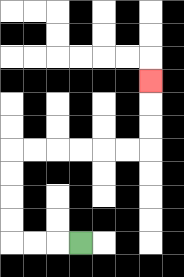{'start': '[3, 10]', 'end': '[6, 3]', 'path_directions': 'L,L,L,U,U,U,U,R,R,R,R,R,R,U,U,U', 'path_coordinates': '[[3, 10], [2, 10], [1, 10], [0, 10], [0, 9], [0, 8], [0, 7], [0, 6], [1, 6], [2, 6], [3, 6], [4, 6], [5, 6], [6, 6], [6, 5], [6, 4], [6, 3]]'}